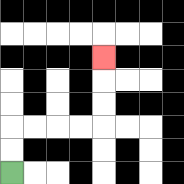{'start': '[0, 7]', 'end': '[4, 2]', 'path_directions': 'U,U,R,R,R,R,U,U,U', 'path_coordinates': '[[0, 7], [0, 6], [0, 5], [1, 5], [2, 5], [3, 5], [4, 5], [4, 4], [4, 3], [4, 2]]'}